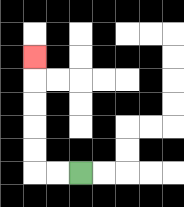{'start': '[3, 7]', 'end': '[1, 2]', 'path_directions': 'L,L,U,U,U,U,U', 'path_coordinates': '[[3, 7], [2, 7], [1, 7], [1, 6], [1, 5], [1, 4], [1, 3], [1, 2]]'}